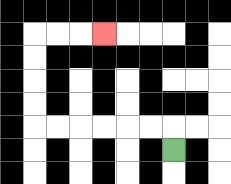{'start': '[7, 6]', 'end': '[4, 1]', 'path_directions': 'U,L,L,L,L,L,L,U,U,U,U,R,R,R', 'path_coordinates': '[[7, 6], [7, 5], [6, 5], [5, 5], [4, 5], [3, 5], [2, 5], [1, 5], [1, 4], [1, 3], [1, 2], [1, 1], [2, 1], [3, 1], [4, 1]]'}